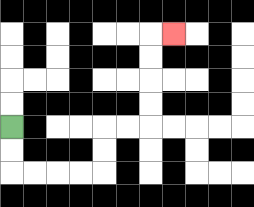{'start': '[0, 5]', 'end': '[7, 1]', 'path_directions': 'D,D,R,R,R,R,U,U,R,R,U,U,U,U,R', 'path_coordinates': '[[0, 5], [0, 6], [0, 7], [1, 7], [2, 7], [3, 7], [4, 7], [4, 6], [4, 5], [5, 5], [6, 5], [6, 4], [6, 3], [6, 2], [6, 1], [7, 1]]'}